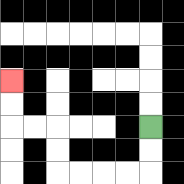{'start': '[6, 5]', 'end': '[0, 3]', 'path_directions': 'D,D,L,L,L,L,U,U,L,L,U,U', 'path_coordinates': '[[6, 5], [6, 6], [6, 7], [5, 7], [4, 7], [3, 7], [2, 7], [2, 6], [2, 5], [1, 5], [0, 5], [0, 4], [0, 3]]'}